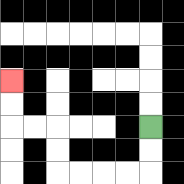{'start': '[6, 5]', 'end': '[0, 3]', 'path_directions': 'D,D,L,L,L,L,U,U,L,L,U,U', 'path_coordinates': '[[6, 5], [6, 6], [6, 7], [5, 7], [4, 7], [3, 7], [2, 7], [2, 6], [2, 5], [1, 5], [0, 5], [0, 4], [0, 3]]'}